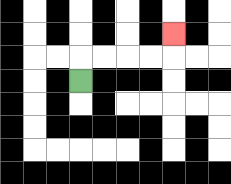{'start': '[3, 3]', 'end': '[7, 1]', 'path_directions': 'U,R,R,R,R,U', 'path_coordinates': '[[3, 3], [3, 2], [4, 2], [5, 2], [6, 2], [7, 2], [7, 1]]'}